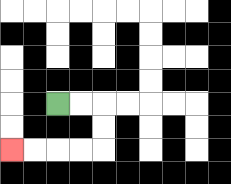{'start': '[2, 4]', 'end': '[0, 6]', 'path_directions': 'R,R,D,D,L,L,L,L', 'path_coordinates': '[[2, 4], [3, 4], [4, 4], [4, 5], [4, 6], [3, 6], [2, 6], [1, 6], [0, 6]]'}